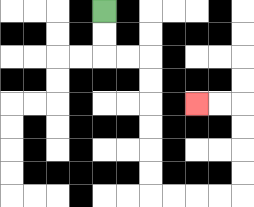{'start': '[4, 0]', 'end': '[8, 4]', 'path_directions': 'D,D,R,R,D,D,D,D,D,D,R,R,R,R,U,U,U,U,L,L', 'path_coordinates': '[[4, 0], [4, 1], [4, 2], [5, 2], [6, 2], [6, 3], [6, 4], [6, 5], [6, 6], [6, 7], [6, 8], [7, 8], [8, 8], [9, 8], [10, 8], [10, 7], [10, 6], [10, 5], [10, 4], [9, 4], [8, 4]]'}